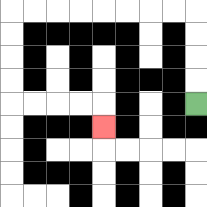{'start': '[8, 4]', 'end': '[4, 5]', 'path_directions': 'U,U,U,U,L,L,L,L,L,L,L,L,D,D,D,D,R,R,R,R,D', 'path_coordinates': '[[8, 4], [8, 3], [8, 2], [8, 1], [8, 0], [7, 0], [6, 0], [5, 0], [4, 0], [3, 0], [2, 0], [1, 0], [0, 0], [0, 1], [0, 2], [0, 3], [0, 4], [1, 4], [2, 4], [3, 4], [4, 4], [4, 5]]'}